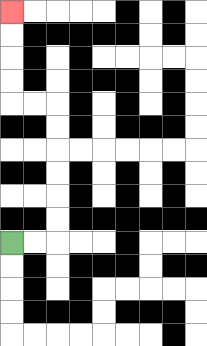{'start': '[0, 10]', 'end': '[0, 0]', 'path_directions': 'R,R,U,U,U,U,U,U,L,L,U,U,U,U', 'path_coordinates': '[[0, 10], [1, 10], [2, 10], [2, 9], [2, 8], [2, 7], [2, 6], [2, 5], [2, 4], [1, 4], [0, 4], [0, 3], [0, 2], [0, 1], [0, 0]]'}